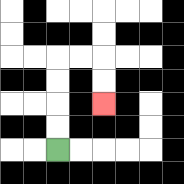{'start': '[2, 6]', 'end': '[4, 4]', 'path_directions': 'U,U,U,U,R,R,D,D', 'path_coordinates': '[[2, 6], [2, 5], [2, 4], [2, 3], [2, 2], [3, 2], [4, 2], [4, 3], [4, 4]]'}